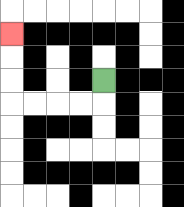{'start': '[4, 3]', 'end': '[0, 1]', 'path_directions': 'D,L,L,L,L,U,U,U', 'path_coordinates': '[[4, 3], [4, 4], [3, 4], [2, 4], [1, 4], [0, 4], [0, 3], [0, 2], [0, 1]]'}